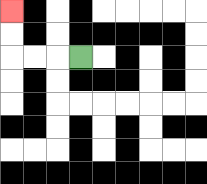{'start': '[3, 2]', 'end': '[0, 0]', 'path_directions': 'L,L,L,U,U', 'path_coordinates': '[[3, 2], [2, 2], [1, 2], [0, 2], [0, 1], [0, 0]]'}